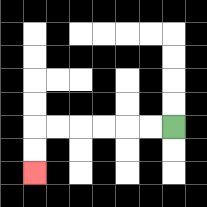{'start': '[7, 5]', 'end': '[1, 7]', 'path_directions': 'L,L,L,L,L,L,D,D', 'path_coordinates': '[[7, 5], [6, 5], [5, 5], [4, 5], [3, 5], [2, 5], [1, 5], [1, 6], [1, 7]]'}